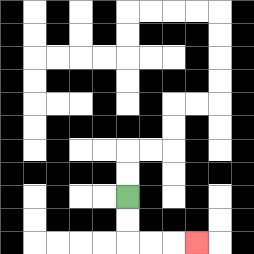{'start': '[5, 8]', 'end': '[8, 10]', 'path_directions': 'D,D,R,R,R', 'path_coordinates': '[[5, 8], [5, 9], [5, 10], [6, 10], [7, 10], [8, 10]]'}